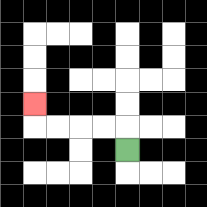{'start': '[5, 6]', 'end': '[1, 4]', 'path_directions': 'U,L,L,L,L,U', 'path_coordinates': '[[5, 6], [5, 5], [4, 5], [3, 5], [2, 5], [1, 5], [1, 4]]'}